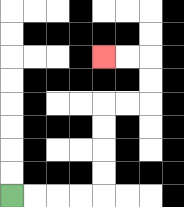{'start': '[0, 8]', 'end': '[4, 2]', 'path_directions': 'R,R,R,R,U,U,U,U,R,R,U,U,L,L', 'path_coordinates': '[[0, 8], [1, 8], [2, 8], [3, 8], [4, 8], [4, 7], [4, 6], [4, 5], [4, 4], [5, 4], [6, 4], [6, 3], [6, 2], [5, 2], [4, 2]]'}